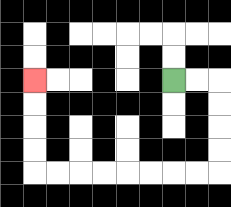{'start': '[7, 3]', 'end': '[1, 3]', 'path_directions': 'R,R,D,D,D,D,L,L,L,L,L,L,L,L,U,U,U,U', 'path_coordinates': '[[7, 3], [8, 3], [9, 3], [9, 4], [9, 5], [9, 6], [9, 7], [8, 7], [7, 7], [6, 7], [5, 7], [4, 7], [3, 7], [2, 7], [1, 7], [1, 6], [1, 5], [1, 4], [1, 3]]'}